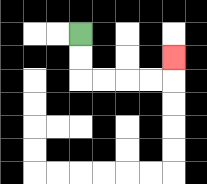{'start': '[3, 1]', 'end': '[7, 2]', 'path_directions': 'D,D,R,R,R,R,U', 'path_coordinates': '[[3, 1], [3, 2], [3, 3], [4, 3], [5, 3], [6, 3], [7, 3], [7, 2]]'}